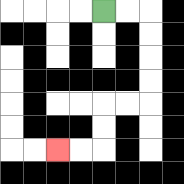{'start': '[4, 0]', 'end': '[2, 6]', 'path_directions': 'R,R,D,D,D,D,L,L,D,D,L,L', 'path_coordinates': '[[4, 0], [5, 0], [6, 0], [6, 1], [6, 2], [6, 3], [6, 4], [5, 4], [4, 4], [4, 5], [4, 6], [3, 6], [2, 6]]'}